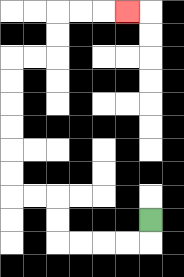{'start': '[6, 9]', 'end': '[5, 0]', 'path_directions': 'D,L,L,L,L,U,U,L,L,U,U,U,U,U,U,R,R,U,U,R,R,R', 'path_coordinates': '[[6, 9], [6, 10], [5, 10], [4, 10], [3, 10], [2, 10], [2, 9], [2, 8], [1, 8], [0, 8], [0, 7], [0, 6], [0, 5], [0, 4], [0, 3], [0, 2], [1, 2], [2, 2], [2, 1], [2, 0], [3, 0], [4, 0], [5, 0]]'}